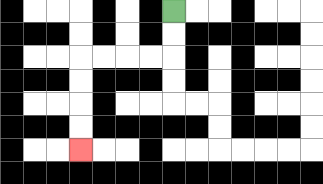{'start': '[7, 0]', 'end': '[3, 6]', 'path_directions': 'D,D,L,L,L,L,D,D,D,D', 'path_coordinates': '[[7, 0], [7, 1], [7, 2], [6, 2], [5, 2], [4, 2], [3, 2], [3, 3], [3, 4], [3, 5], [3, 6]]'}